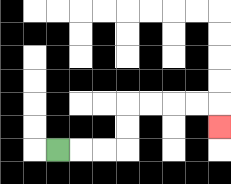{'start': '[2, 6]', 'end': '[9, 5]', 'path_directions': 'R,R,R,U,U,R,R,R,R,D', 'path_coordinates': '[[2, 6], [3, 6], [4, 6], [5, 6], [5, 5], [5, 4], [6, 4], [7, 4], [8, 4], [9, 4], [9, 5]]'}